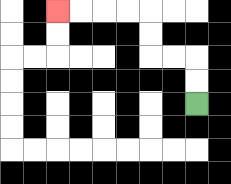{'start': '[8, 4]', 'end': '[2, 0]', 'path_directions': 'U,U,L,L,U,U,L,L,L,L', 'path_coordinates': '[[8, 4], [8, 3], [8, 2], [7, 2], [6, 2], [6, 1], [6, 0], [5, 0], [4, 0], [3, 0], [2, 0]]'}